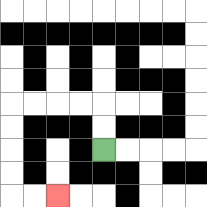{'start': '[4, 6]', 'end': '[2, 8]', 'path_directions': 'U,U,L,L,L,L,D,D,D,D,R,R', 'path_coordinates': '[[4, 6], [4, 5], [4, 4], [3, 4], [2, 4], [1, 4], [0, 4], [0, 5], [0, 6], [0, 7], [0, 8], [1, 8], [2, 8]]'}